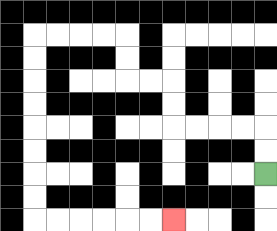{'start': '[11, 7]', 'end': '[7, 9]', 'path_directions': 'U,U,L,L,L,L,U,U,L,L,U,U,L,L,L,L,D,D,D,D,D,D,D,D,R,R,R,R,R,R', 'path_coordinates': '[[11, 7], [11, 6], [11, 5], [10, 5], [9, 5], [8, 5], [7, 5], [7, 4], [7, 3], [6, 3], [5, 3], [5, 2], [5, 1], [4, 1], [3, 1], [2, 1], [1, 1], [1, 2], [1, 3], [1, 4], [1, 5], [1, 6], [1, 7], [1, 8], [1, 9], [2, 9], [3, 9], [4, 9], [5, 9], [6, 9], [7, 9]]'}